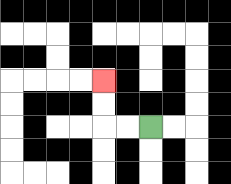{'start': '[6, 5]', 'end': '[4, 3]', 'path_directions': 'L,L,U,U', 'path_coordinates': '[[6, 5], [5, 5], [4, 5], [4, 4], [4, 3]]'}